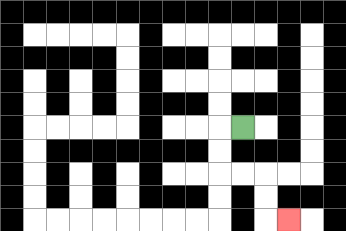{'start': '[10, 5]', 'end': '[12, 9]', 'path_directions': 'L,D,D,R,R,D,D,R', 'path_coordinates': '[[10, 5], [9, 5], [9, 6], [9, 7], [10, 7], [11, 7], [11, 8], [11, 9], [12, 9]]'}